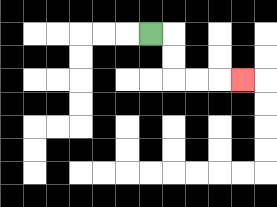{'start': '[6, 1]', 'end': '[10, 3]', 'path_directions': 'R,D,D,R,R,R', 'path_coordinates': '[[6, 1], [7, 1], [7, 2], [7, 3], [8, 3], [9, 3], [10, 3]]'}